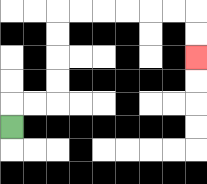{'start': '[0, 5]', 'end': '[8, 2]', 'path_directions': 'U,R,R,U,U,U,U,R,R,R,R,R,R,D,D', 'path_coordinates': '[[0, 5], [0, 4], [1, 4], [2, 4], [2, 3], [2, 2], [2, 1], [2, 0], [3, 0], [4, 0], [5, 0], [6, 0], [7, 0], [8, 0], [8, 1], [8, 2]]'}